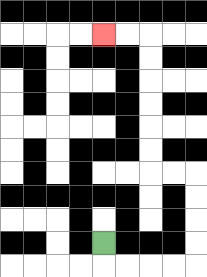{'start': '[4, 10]', 'end': '[4, 1]', 'path_directions': 'D,R,R,R,R,U,U,U,U,L,L,U,U,U,U,U,U,L,L', 'path_coordinates': '[[4, 10], [4, 11], [5, 11], [6, 11], [7, 11], [8, 11], [8, 10], [8, 9], [8, 8], [8, 7], [7, 7], [6, 7], [6, 6], [6, 5], [6, 4], [6, 3], [6, 2], [6, 1], [5, 1], [4, 1]]'}